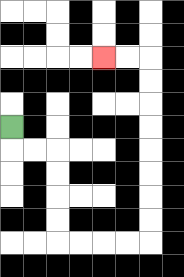{'start': '[0, 5]', 'end': '[4, 2]', 'path_directions': 'D,R,R,D,D,D,D,R,R,R,R,U,U,U,U,U,U,U,U,L,L', 'path_coordinates': '[[0, 5], [0, 6], [1, 6], [2, 6], [2, 7], [2, 8], [2, 9], [2, 10], [3, 10], [4, 10], [5, 10], [6, 10], [6, 9], [6, 8], [6, 7], [6, 6], [6, 5], [6, 4], [6, 3], [6, 2], [5, 2], [4, 2]]'}